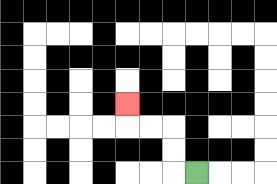{'start': '[8, 7]', 'end': '[5, 4]', 'path_directions': 'L,U,U,L,L,U', 'path_coordinates': '[[8, 7], [7, 7], [7, 6], [7, 5], [6, 5], [5, 5], [5, 4]]'}